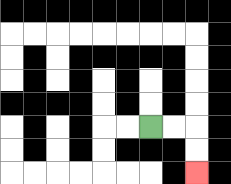{'start': '[6, 5]', 'end': '[8, 7]', 'path_directions': 'R,R,D,D', 'path_coordinates': '[[6, 5], [7, 5], [8, 5], [8, 6], [8, 7]]'}